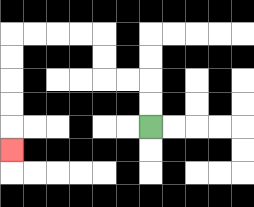{'start': '[6, 5]', 'end': '[0, 6]', 'path_directions': 'U,U,L,L,U,U,L,L,L,L,D,D,D,D,D', 'path_coordinates': '[[6, 5], [6, 4], [6, 3], [5, 3], [4, 3], [4, 2], [4, 1], [3, 1], [2, 1], [1, 1], [0, 1], [0, 2], [0, 3], [0, 4], [0, 5], [0, 6]]'}